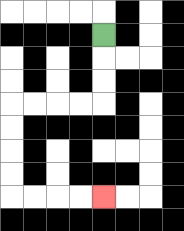{'start': '[4, 1]', 'end': '[4, 8]', 'path_directions': 'D,D,D,L,L,L,L,D,D,D,D,R,R,R,R', 'path_coordinates': '[[4, 1], [4, 2], [4, 3], [4, 4], [3, 4], [2, 4], [1, 4], [0, 4], [0, 5], [0, 6], [0, 7], [0, 8], [1, 8], [2, 8], [3, 8], [4, 8]]'}